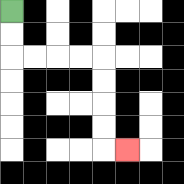{'start': '[0, 0]', 'end': '[5, 6]', 'path_directions': 'D,D,R,R,R,R,D,D,D,D,R', 'path_coordinates': '[[0, 0], [0, 1], [0, 2], [1, 2], [2, 2], [3, 2], [4, 2], [4, 3], [4, 4], [4, 5], [4, 6], [5, 6]]'}